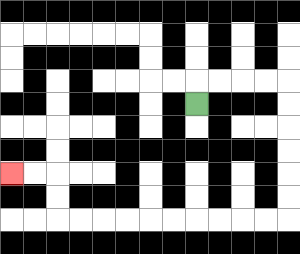{'start': '[8, 4]', 'end': '[0, 7]', 'path_directions': 'U,R,R,R,R,D,D,D,D,D,D,L,L,L,L,L,L,L,L,L,L,U,U,L,L', 'path_coordinates': '[[8, 4], [8, 3], [9, 3], [10, 3], [11, 3], [12, 3], [12, 4], [12, 5], [12, 6], [12, 7], [12, 8], [12, 9], [11, 9], [10, 9], [9, 9], [8, 9], [7, 9], [6, 9], [5, 9], [4, 9], [3, 9], [2, 9], [2, 8], [2, 7], [1, 7], [0, 7]]'}